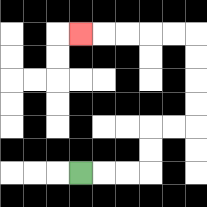{'start': '[3, 7]', 'end': '[3, 1]', 'path_directions': 'R,R,R,U,U,R,R,U,U,U,U,L,L,L,L,L', 'path_coordinates': '[[3, 7], [4, 7], [5, 7], [6, 7], [6, 6], [6, 5], [7, 5], [8, 5], [8, 4], [8, 3], [8, 2], [8, 1], [7, 1], [6, 1], [5, 1], [4, 1], [3, 1]]'}